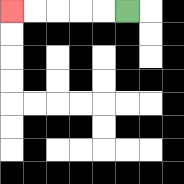{'start': '[5, 0]', 'end': '[0, 0]', 'path_directions': 'L,L,L,L,L', 'path_coordinates': '[[5, 0], [4, 0], [3, 0], [2, 0], [1, 0], [0, 0]]'}